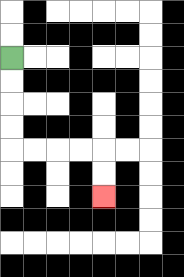{'start': '[0, 2]', 'end': '[4, 8]', 'path_directions': 'D,D,D,D,R,R,R,R,D,D', 'path_coordinates': '[[0, 2], [0, 3], [0, 4], [0, 5], [0, 6], [1, 6], [2, 6], [3, 6], [4, 6], [4, 7], [4, 8]]'}